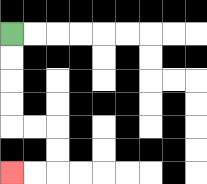{'start': '[0, 1]', 'end': '[0, 7]', 'path_directions': 'D,D,D,D,R,R,D,D,L,L', 'path_coordinates': '[[0, 1], [0, 2], [0, 3], [0, 4], [0, 5], [1, 5], [2, 5], [2, 6], [2, 7], [1, 7], [0, 7]]'}